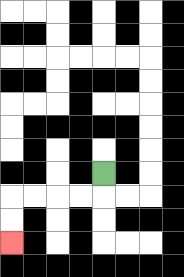{'start': '[4, 7]', 'end': '[0, 10]', 'path_directions': 'D,L,L,L,L,D,D', 'path_coordinates': '[[4, 7], [4, 8], [3, 8], [2, 8], [1, 8], [0, 8], [0, 9], [0, 10]]'}